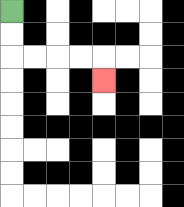{'start': '[0, 0]', 'end': '[4, 3]', 'path_directions': 'D,D,R,R,R,R,D', 'path_coordinates': '[[0, 0], [0, 1], [0, 2], [1, 2], [2, 2], [3, 2], [4, 2], [4, 3]]'}